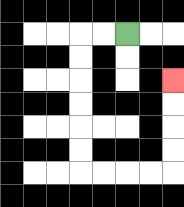{'start': '[5, 1]', 'end': '[7, 3]', 'path_directions': 'L,L,D,D,D,D,D,D,R,R,R,R,U,U,U,U', 'path_coordinates': '[[5, 1], [4, 1], [3, 1], [3, 2], [3, 3], [3, 4], [3, 5], [3, 6], [3, 7], [4, 7], [5, 7], [6, 7], [7, 7], [7, 6], [7, 5], [7, 4], [7, 3]]'}